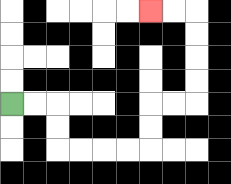{'start': '[0, 4]', 'end': '[6, 0]', 'path_directions': 'R,R,D,D,R,R,R,R,U,U,R,R,U,U,U,U,L,L', 'path_coordinates': '[[0, 4], [1, 4], [2, 4], [2, 5], [2, 6], [3, 6], [4, 6], [5, 6], [6, 6], [6, 5], [6, 4], [7, 4], [8, 4], [8, 3], [8, 2], [8, 1], [8, 0], [7, 0], [6, 0]]'}